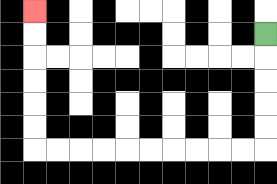{'start': '[11, 1]', 'end': '[1, 0]', 'path_directions': 'D,D,D,D,D,L,L,L,L,L,L,L,L,L,L,U,U,U,U,U,U', 'path_coordinates': '[[11, 1], [11, 2], [11, 3], [11, 4], [11, 5], [11, 6], [10, 6], [9, 6], [8, 6], [7, 6], [6, 6], [5, 6], [4, 6], [3, 6], [2, 6], [1, 6], [1, 5], [1, 4], [1, 3], [1, 2], [1, 1], [1, 0]]'}